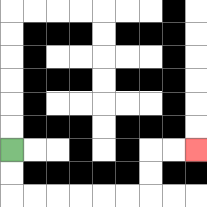{'start': '[0, 6]', 'end': '[8, 6]', 'path_directions': 'D,D,R,R,R,R,R,R,U,U,R,R', 'path_coordinates': '[[0, 6], [0, 7], [0, 8], [1, 8], [2, 8], [3, 8], [4, 8], [5, 8], [6, 8], [6, 7], [6, 6], [7, 6], [8, 6]]'}